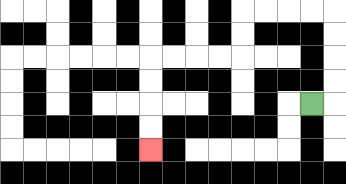{'start': '[13, 4]', 'end': '[6, 6]', 'path_directions': 'R,U,U,U,U,L,L,L,L,D,D,L,L,L,L,D,D,D,D', 'path_coordinates': '[[13, 4], [14, 4], [14, 3], [14, 2], [14, 1], [14, 0], [13, 0], [12, 0], [11, 0], [10, 0], [10, 1], [10, 2], [9, 2], [8, 2], [7, 2], [6, 2], [6, 3], [6, 4], [6, 5], [6, 6]]'}